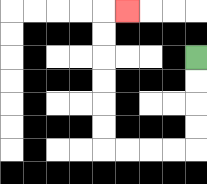{'start': '[8, 2]', 'end': '[5, 0]', 'path_directions': 'D,D,D,D,L,L,L,L,U,U,U,U,U,U,R', 'path_coordinates': '[[8, 2], [8, 3], [8, 4], [8, 5], [8, 6], [7, 6], [6, 6], [5, 6], [4, 6], [4, 5], [4, 4], [4, 3], [4, 2], [4, 1], [4, 0], [5, 0]]'}